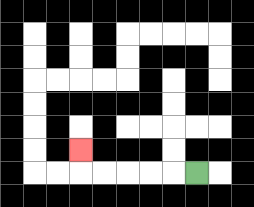{'start': '[8, 7]', 'end': '[3, 6]', 'path_directions': 'L,L,L,L,L,U', 'path_coordinates': '[[8, 7], [7, 7], [6, 7], [5, 7], [4, 7], [3, 7], [3, 6]]'}